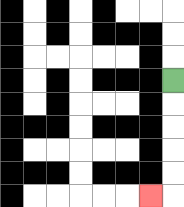{'start': '[7, 3]', 'end': '[6, 8]', 'path_directions': 'D,D,D,D,D,L', 'path_coordinates': '[[7, 3], [7, 4], [7, 5], [7, 6], [7, 7], [7, 8], [6, 8]]'}